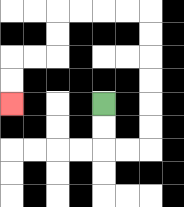{'start': '[4, 4]', 'end': '[0, 4]', 'path_directions': 'D,D,R,R,U,U,U,U,U,U,L,L,L,L,D,D,L,L,D,D', 'path_coordinates': '[[4, 4], [4, 5], [4, 6], [5, 6], [6, 6], [6, 5], [6, 4], [6, 3], [6, 2], [6, 1], [6, 0], [5, 0], [4, 0], [3, 0], [2, 0], [2, 1], [2, 2], [1, 2], [0, 2], [0, 3], [0, 4]]'}